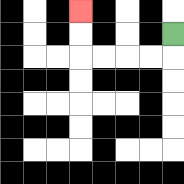{'start': '[7, 1]', 'end': '[3, 0]', 'path_directions': 'D,L,L,L,L,U,U', 'path_coordinates': '[[7, 1], [7, 2], [6, 2], [5, 2], [4, 2], [3, 2], [3, 1], [3, 0]]'}